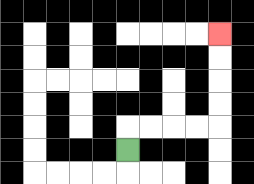{'start': '[5, 6]', 'end': '[9, 1]', 'path_directions': 'U,R,R,R,R,U,U,U,U', 'path_coordinates': '[[5, 6], [5, 5], [6, 5], [7, 5], [8, 5], [9, 5], [9, 4], [9, 3], [9, 2], [9, 1]]'}